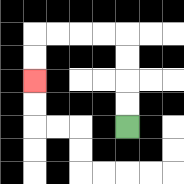{'start': '[5, 5]', 'end': '[1, 3]', 'path_directions': 'U,U,U,U,L,L,L,L,D,D', 'path_coordinates': '[[5, 5], [5, 4], [5, 3], [5, 2], [5, 1], [4, 1], [3, 1], [2, 1], [1, 1], [1, 2], [1, 3]]'}